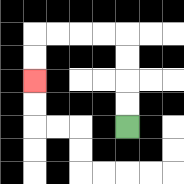{'start': '[5, 5]', 'end': '[1, 3]', 'path_directions': 'U,U,U,U,L,L,L,L,D,D', 'path_coordinates': '[[5, 5], [5, 4], [5, 3], [5, 2], [5, 1], [4, 1], [3, 1], [2, 1], [1, 1], [1, 2], [1, 3]]'}